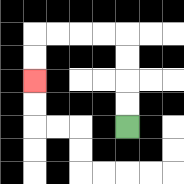{'start': '[5, 5]', 'end': '[1, 3]', 'path_directions': 'U,U,U,U,L,L,L,L,D,D', 'path_coordinates': '[[5, 5], [5, 4], [5, 3], [5, 2], [5, 1], [4, 1], [3, 1], [2, 1], [1, 1], [1, 2], [1, 3]]'}